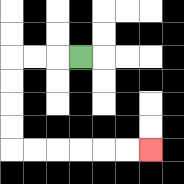{'start': '[3, 2]', 'end': '[6, 6]', 'path_directions': 'L,L,L,D,D,D,D,R,R,R,R,R,R', 'path_coordinates': '[[3, 2], [2, 2], [1, 2], [0, 2], [0, 3], [0, 4], [0, 5], [0, 6], [1, 6], [2, 6], [3, 6], [4, 6], [5, 6], [6, 6]]'}